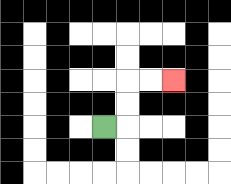{'start': '[4, 5]', 'end': '[7, 3]', 'path_directions': 'R,U,U,R,R', 'path_coordinates': '[[4, 5], [5, 5], [5, 4], [5, 3], [6, 3], [7, 3]]'}